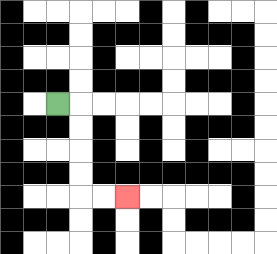{'start': '[2, 4]', 'end': '[5, 8]', 'path_directions': 'R,D,D,D,D,R,R', 'path_coordinates': '[[2, 4], [3, 4], [3, 5], [3, 6], [3, 7], [3, 8], [4, 8], [5, 8]]'}